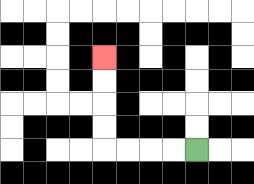{'start': '[8, 6]', 'end': '[4, 2]', 'path_directions': 'L,L,L,L,U,U,U,U', 'path_coordinates': '[[8, 6], [7, 6], [6, 6], [5, 6], [4, 6], [4, 5], [4, 4], [4, 3], [4, 2]]'}